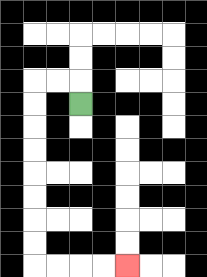{'start': '[3, 4]', 'end': '[5, 11]', 'path_directions': 'U,L,L,D,D,D,D,D,D,D,D,R,R,R,R', 'path_coordinates': '[[3, 4], [3, 3], [2, 3], [1, 3], [1, 4], [1, 5], [1, 6], [1, 7], [1, 8], [1, 9], [1, 10], [1, 11], [2, 11], [3, 11], [4, 11], [5, 11]]'}